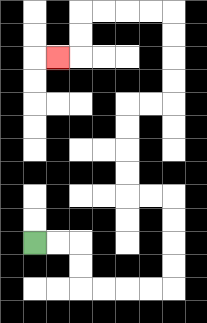{'start': '[1, 10]', 'end': '[2, 2]', 'path_directions': 'R,R,D,D,R,R,R,R,U,U,U,U,L,L,U,U,U,U,R,R,U,U,U,U,L,L,L,L,D,D,L', 'path_coordinates': '[[1, 10], [2, 10], [3, 10], [3, 11], [3, 12], [4, 12], [5, 12], [6, 12], [7, 12], [7, 11], [7, 10], [7, 9], [7, 8], [6, 8], [5, 8], [5, 7], [5, 6], [5, 5], [5, 4], [6, 4], [7, 4], [7, 3], [7, 2], [7, 1], [7, 0], [6, 0], [5, 0], [4, 0], [3, 0], [3, 1], [3, 2], [2, 2]]'}